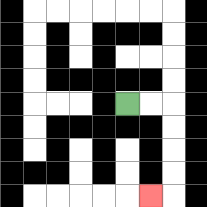{'start': '[5, 4]', 'end': '[6, 8]', 'path_directions': 'R,R,D,D,D,D,L', 'path_coordinates': '[[5, 4], [6, 4], [7, 4], [7, 5], [7, 6], [7, 7], [7, 8], [6, 8]]'}